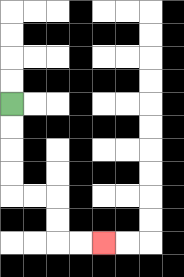{'start': '[0, 4]', 'end': '[4, 10]', 'path_directions': 'D,D,D,D,R,R,D,D,R,R', 'path_coordinates': '[[0, 4], [0, 5], [0, 6], [0, 7], [0, 8], [1, 8], [2, 8], [2, 9], [2, 10], [3, 10], [4, 10]]'}